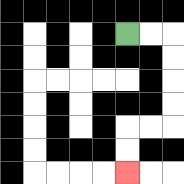{'start': '[5, 1]', 'end': '[5, 7]', 'path_directions': 'R,R,D,D,D,D,L,L,D,D', 'path_coordinates': '[[5, 1], [6, 1], [7, 1], [7, 2], [7, 3], [7, 4], [7, 5], [6, 5], [5, 5], [5, 6], [5, 7]]'}